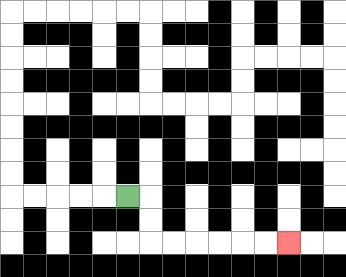{'start': '[5, 8]', 'end': '[12, 10]', 'path_directions': 'R,D,D,R,R,R,R,R,R', 'path_coordinates': '[[5, 8], [6, 8], [6, 9], [6, 10], [7, 10], [8, 10], [9, 10], [10, 10], [11, 10], [12, 10]]'}